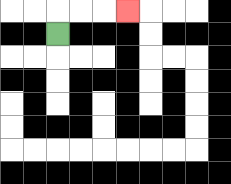{'start': '[2, 1]', 'end': '[5, 0]', 'path_directions': 'U,R,R,R', 'path_coordinates': '[[2, 1], [2, 0], [3, 0], [4, 0], [5, 0]]'}